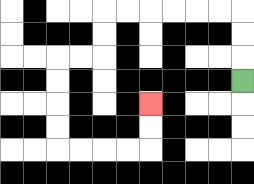{'start': '[10, 3]', 'end': '[6, 4]', 'path_directions': 'U,U,U,L,L,L,L,L,L,D,D,L,L,D,D,D,D,R,R,R,R,U,U', 'path_coordinates': '[[10, 3], [10, 2], [10, 1], [10, 0], [9, 0], [8, 0], [7, 0], [6, 0], [5, 0], [4, 0], [4, 1], [4, 2], [3, 2], [2, 2], [2, 3], [2, 4], [2, 5], [2, 6], [3, 6], [4, 6], [5, 6], [6, 6], [6, 5], [6, 4]]'}